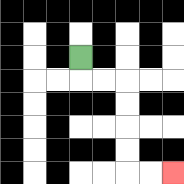{'start': '[3, 2]', 'end': '[7, 7]', 'path_directions': 'D,R,R,D,D,D,D,R,R', 'path_coordinates': '[[3, 2], [3, 3], [4, 3], [5, 3], [5, 4], [5, 5], [5, 6], [5, 7], [6, 7], [7, 7]]'}